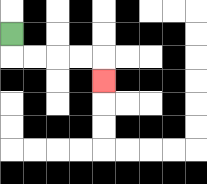{'start': '[0, 1]', 'end': '[4, 3]', 'path_directions': 'D,R,R,R,R,D', 'path_coordinates': '[[0, 1], [0, 2], [1, 2], [2, 2], [3, 2], [4, 2], [4, 3]]'}